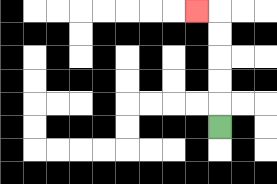{'start': '[9, 5]', 'end': '[8, 0]', 'path_directions': 'U,U,U,U,U,L', 'path_coordinates': '[[9, 5], [9, 4], [9, 3], [9, 2], [9, 1], [9, 0], [8, 0]]'}